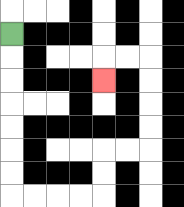{'start': '[0, 1]', 'end': '[4, 3]', 'path_directions': 'D,D,D,D,D,D,D,R,R,R,R,U,U,R,R,U,U,U,U,L,L,D', 'path_coordinates': '[[0, 1], [0, 2], [0, 3], [0, 4], [0, 5], [0, 6], [0, 7], [0, 8], [1, 8], [2, 8], [3, 8], [4, 8], [4, 7], [4, 6], [5, 6], [6, 6], [6, 5], [6, 4], [6, 3], [6, 2], [5, 2], [4, 2], [4, 3]]'}